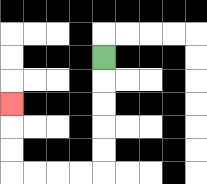{'start': '[4, 2]', 'end': '[0, 4]', 'path_directions': 'D,D,D,D,D,L,L,L,L,U,U,U', 'path_coordinates': '[[4, 2], [4, 3], [4, 4], [4, 5], [4, 6], [4, 7], [3, 7], [2, 7], [1, 7], [0, 7], [0, 6], [0, 5], [0, 4]]'}